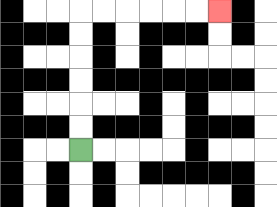{'start': '[3, 6]', 'end': '[9, 0]', 'path_directions': 'U,U,U,U,U,U,R,R,R,R,R,R', 'path_coordinates': '[[3, 6], [3, 5], [3, 4], [3, 3], [3, 2], [3, 1], [3, 0], [4, 0], [5, 0], [6, 0], [7, 0], [8, 0], [9, 0]]'}